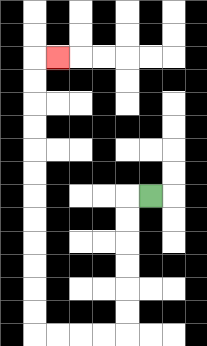{'start': '[6, 8]', 'end': '[2, 2]', 'path_directions': 'L,D,D,D,D,D,D,L,L,L,L,U,U,U,U,U,U,U,U,U,U,U,U,R', 'path_coordinates': '[[6, 8], [5, 8], [5, 9], [5, 10], [5, 11], [5, 12], [5, 13], [5, 14], [4, 14], [3, 14], [2, 14], [1, 14], [1, 13], [1, 12], [1, 11], [1, 10], [1, 9], [1, 8], [1, 7], [1, 6], [1, 5], [1, 4], [1, 3], [1, 2], [2, 2]]'}